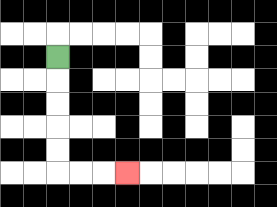{'start': '[2, 2]', 'end': '[5, 7]', 'path_directions': 'D,D,D,D,D,R,R,R', 'path_coordinates': '[[2, 2], [2, 3], [2, 4], [2, 5], [2, 6], [2, 7], [3, 7], [4, 7], [5, 7]]'}